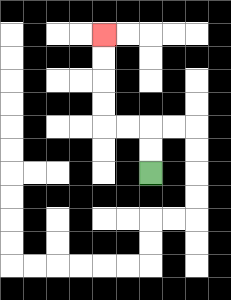{'start': '[6, 7]', 'end': '[4, 1]', 'path_directions': 'U,U,L,L,U,U,U,U', 'path_coordinates': '[[6, 7], [6, 6], [6, 5], [5, 5], [4, 5], [4, 4], [4, 3], [4, 2], [4, 1]]'}